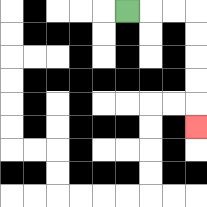{'start': '[5, 0]', 'end': '[8, 5]', 'path_directions': 'R,R,R,D,D,D,D,D', 'path_coordinates': '[[5, 0], [6, 0], [7, 0], [8, 0], [8, 1], [8, 2], [8, 3], [8, 4], [8, 5]]'}